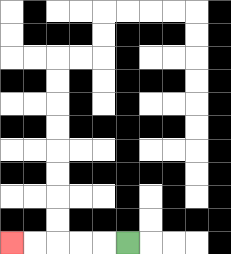{'start': '[5, 10]', 'end': '[0, 10]', 'path_directions': 'L,L,L,L,L', 'path_coordinates': '[[5, 10], [4, 10], [3, 10], [2, 10], [1, 10], [0, 10]]'}